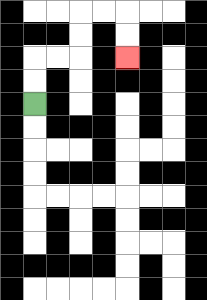{'start': '[1, 4]', 'end': '[5, 2]', 'path_directions': 'U,U,R,R,U,U,R,R,D,D', 'path_coordinates': '[[1, 4], [1, 3], [1, 2], [2, 2], [3, 2], [3, 1], [3, 0], [4, 0], [5, 0], [5, 1], [5, 2]]'}